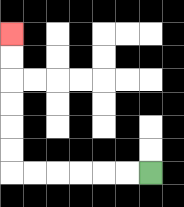{'start': '[6, 7]', 'end': '[0, 1]', 'path_directions': 'L,L,L,L,L,L,U,U,U,U,U,U', 'path_coordinates': '[[6, 7], [5, 7], [4, 7], [3, 7], [2, 7], [1, 7], [0, 7], [0, 6], [0, 5], [0, 4], [0, 3], [0, 2], [0, 1]]'}